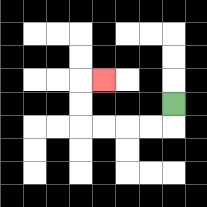{'start': '[7, 4]', 'end': '[4, 3]', 'path_directions': 'D,L,L,L,L,U,U,R', 'path_coordinates': '[[7, 4], [7, 5], [6, 5], [5, 5], [4, 5], [3, 5], [3, 4], [3, 3], [4, 3]]'}